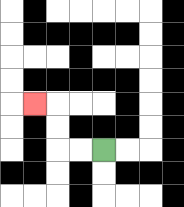{'start': '[4, 6]', 'end': '[1, 4]', 'path_directions': 'L,L,U,U,L', 'path_coordinates': '[[4, 6], [3, 6], [2, 6], [2, 5], [2, 4], [1, 4]]'}